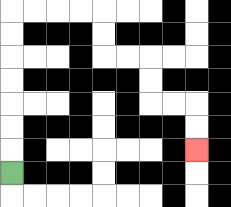{'start': '[0, 7]', 'end': '[8, 6]', 'path_directions': 'U,U,U,U,U,U,U,R,R,R,R,D,D,R,R,D,D,R,R,D,D', 'path_coordinates': '[[0, 7], [0, 6], [0, 5], [0, 4], [0, 3], [0, 2], [0, 1], [0, 0], [1, 0], [2, 0], [3, 0], [4, 0], [4, 1], [4, 2], [5, 2], [6, 2], [6, 3], [6, 4], [7, 4], [8, 4], [8, 5], [8, 6]]'}